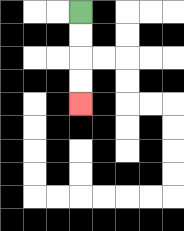{'start': '[3, 0]', 'end': '[3, 4]', 'path_directions': 'D,D,D,D', 'path_coordinates': '[[3, 0], [3, 1], [3, 2], [3, 3], [3, 4]]'}